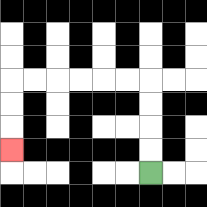{'start': '[6, 7]', 'end': '[0, 6]', 'path_directions': 'U,U,U,U,L,L,L,L,L,L,D,D,D', 'path_coordinates': '[[6, 7], [6, 6], [6, 5], [6, 4], [6, 3], [5, 3], [4, 3], [3, 3], [2, 3], [1, 3], [0, 3], [0, 4], [0, 5], [0, 6]]'}